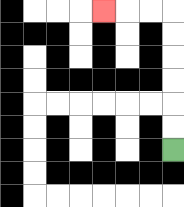{'start': '[7, 6]', 'end': '[4, 0]', 'path_directions': 'U,U,U,U,U,U,L,L,L', 'path_coordinates': '[[7, 6], [7, 5], [7, 4], [7, 3], [7, 2], [7, 1], [7, 0], [6, 0], [5, 0], [4, 0]]'}